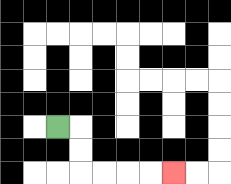{'start': '[2, 5]', 'end': '[7, 7]', 'path_directions': 'R,D,D,R,R,R,R', 'path_coordinates': '[[2, 5], [3, 5], [3, 6], [3, 7], [4, 7], [5, 7], [6, 7], [7, 7]]'}